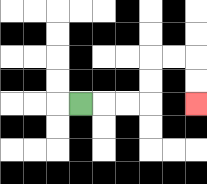{'start': '[3, 4]', 'end': '[8, 4]', 'path_directions': 'R,R,R,U,U,R,R,D,D', 'path_coordinates': '[[3, 4], [4, 4], [5, 4], [6, 4], [6, 3], [6, 2], [7, 2], [8, 2], [8, 3], [8, 4]]'}